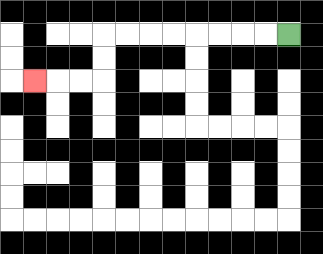{'start': '[12, 1]', 'end': '[1, 3]', 'path_directions': 'L,L,L,L,L,L,L,L,D,D,L,L,L', 'path_coordinates': '[[12, 1], [11, 1], [10, 1], [9, 1], [8, 1], [7, 1], [6, 1], [5, 1], [4, 1], [4, 2], [4, 3], [3, 3], [2, 3], [1, 3]]'}